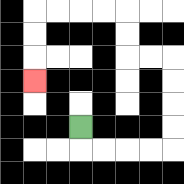{'start': '[3, 5]', 'end': '[1, 3]', 'path_directions': 'D,R,R,R,R,U,U,U,U,L,L,U,U,L,L,L,L,D,D,D', 'path_coordinates': '[[3, 5], [3, 6], [4, 6], [5, 6], [6, 6], [7, 6], [7, 5], [7, 4], [7, 3], [7, 2], [6, 2], [5, 2], [5, 1], [5, 0], [4, 0], [3, 0], [2, 0], [1, 0], [1, 1], [1, 2], [1, 3]]'}